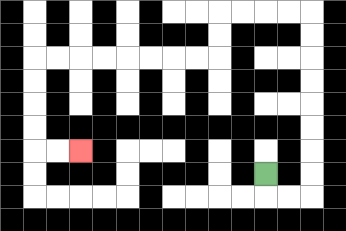{'start': '[11, 7]', 'end': '[3, 6]', 'path_directions': 'D,R,R,U,U,U,U,U,U,U,U,L,L,L,L,D,D,L,L,L,L,L,L,L,L,D,D,D,D,R,R', 'path_coordinates': '[[11, 7], [11, 8], [12, 8], [13, 8], [13, 7], [13, 6], [13, 5], [13, 4], [13, 3], [13, 2], [13, 1], [13, 0], [12, 0], [11, 0], [10, 0], [9, 0], [9, 1], [9, 2], [8, 2], [7, 2], [6, 2], [5, 2], [4, 2], [3, 2], [2, 2], [1, 2], [1, 3], [1, 4], [1, 5], [1, 6], [2, 6], [3, 6]]'}